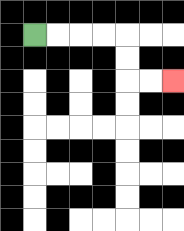{'start': '[1, 1]', 'end': '[7, 3]', 'path_directions': 'R,R,R,R,D,D,R,R', 'path_coordinates': '[[1, 1], [2, 1], [3, 1], [4, 1], [5, 1], [5, 2], [5, 3], [6, 3], [7, 3]]'}